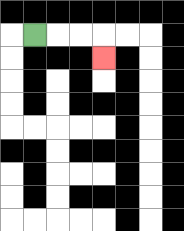{'start': '[1, 1]', 'end': '[4, 2]', 'path_directions': 'R,R,R,D', 'path_coordinates': '[[1, 1], [2, 1], [3, 1], [4, 1], [4, 2]]'}